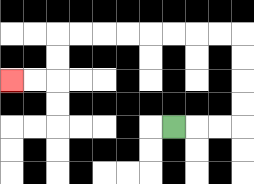{'start': '[7, 5]', 'end': '[0, 3]', 'path_directions': 'R,R,R,U,U,U,U,L,L,L,L,L,L,L,L,D,D,L,L', 'path_coordinates': '[[7, 5], [8, 5], [9, 5], [10, 5], [10, 4], [10, 3], [10, 2], [10, 1], [9, 1], [8, 1], [7, 1], [6, 1], [5, 1], [4, 1], [3, 1], [2, 1], [2, 2], [2, 3], [1, 3], [0, 3]]'}